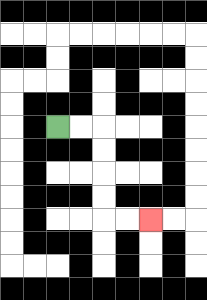{'start': '[2, 5]', 'end': '[6, 9]', 'path_directions': 'R,R,D,D,D,D,R,R', 'path_coordinates': '[[2, 5], [3, 5], [4, 5], [4, 6], [4, 7], [4, 8], [4, 9], [5, 9], [6, 9]]'}